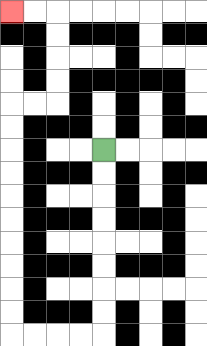{'start': '[4, 6]', 'end': '[0, 0]', 'path_directions': 'D,D,D,D,D,D,D,D,L,L,L,L,U,U,U,U,U,U,U,U,U,U,R,R,U,U,U,U,L,L', 'path_coordinates': '[[4, 6], [4, 7], [4, 8], [4, 9], [4, 10], [4, 11], [4, 12], [4, 13], [4, 14], [3, 14], [2, 14], [1, 14], [0, 14], [0, 13], [0, 12], [0, 11], [0, 10], [0, 9], [0, 8], [0, 7], [0, 6], [0, 5], [0, 4], [1, 4], [2, 4], [2, 3], [2, 2], [2, 1], [2, 0], [1, 0], [0, 0]]'}